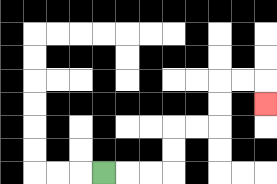{'start': '[4, 7]', 'end': '[11, 4]', 'path_directions': 'R,R,R,U,U,R,R,U,U,R,R,D', 'path_coordinates': '[[4, 7], [5, 7], [6, 7], [7, 7], [7, 6], [7, 5], [8, 5], [9, 5], [9, 4], [9, 3], [10, 3], [11, 3], [11, 4]]'}